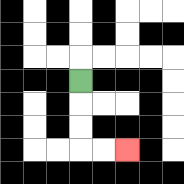{'start': '[3, 3]', 'end': '[5, 6]', 'path_directions': 'D,D,D,R,R', 'path_coordinates': '[[3, 3], [3, 4], [3, 5], [3, 6], [4, 6], [5, 6]]'}